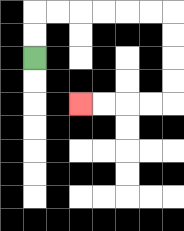{'start': '[1, 2]', 'end': '[3, 4]', 'path_directions': 'U,U,R,R,R,R,R,R,D,D,D,D,L,L,L,L', 'path_coordinates': '[[1, 2], [1, 1], [1, 0], [2, 0], [3, 0], [4, 0], [5, 0], [6, 0], [7, 0], [7, 1], [7, 2], [7, 3], [7, 4], [6, 4], [5, 4], [4, 4], [3, 4]]'}